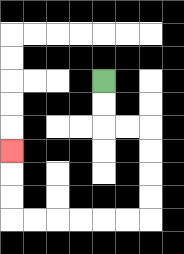{'start': '[4, 3]', 'end': '[0, 6]', 'path_directions': 'D,D,R,R,D,D,D,D,L,L,L,L,L,L,U,U,U', 'path_coordinates': '[[4, 3], [4, 4], [4, 5], [5, 5], [6, 5], [6, 6], [6, 7], [6, 8], [6, 9], [5, 9], [4, 9], [3, 9], [2, 9], [1, 9], [0, 9], [0, 8], [0, 7], [0, 6]]'}